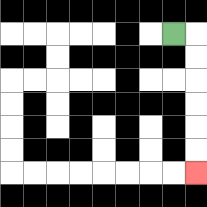{'start': '[7, 1]', 'end': '[8, 7]', 'path_directions': 'R,D,D,D,D,D,D', 'path_coordinates': '[[7, 1], [8, 1], [8, 2], [8, 3], [8, 4], [8, 5], [8, 6], [8, 7]]'}